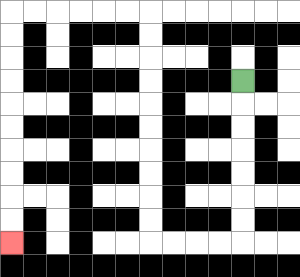{'start': '[10, 3]', 'end': '[0, 10]', 'path_directions': 'D,D,D,D,D,D,D,L,L,L,L,U,U,U,U,U,U,U,U,U,U,L,L,L,L,L,L,D,D,D,D,D,D,D,D,D,D', 'path_coordinates': '[[10, 3], [10, 4], [10, 5], [10, 6], [10, 7], [10, 8], [10, 9], [10, 10], [9, 10], [8, 10], [7, 10], [6, 10], [6, 9], [6, 8], [6, 7], [6, 6], [6, 5], [6, 4], [6, 3], [6, 2], [6, 1], [6, 0], [5, 0], [4, 0], [3, 0], [2, 0], [1, 0], [0, 0], [0, 1], [0, 2], [0, 3], [0, 4], [0, 5], [0, 6], [0, 7], [0, 8], [0, 9], [0, 10]]'}